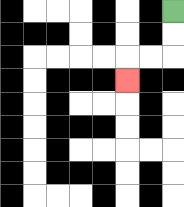{'start': '[7, 0]', 'end': '[5, 3]', 'path_directions': 'D,D,L,L,D', 'path_coordinates': '[[7, 0], [7, 1], [7, 2], [6, 2], [5, 2], [5, 3]]'}